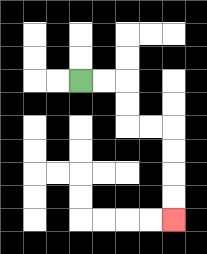{'start': '[3, 3]', 'end': '[7, 9]', 'path_directions': 'R,R,D,D,R,R,D,D,D,D', 'path_coordinates': '[[3, 3], [4, 3], [5, 3], [5, 4], [5, 5], [6, 5], [7, 5], [7, 6], [7, 7], [7, 8], [7, 9]]'}